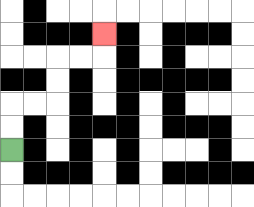{'start': '[0, 6]', 'end': '[4, 1]', 'path_directions': 'U,U,R,R,U,U,R,R,U', 'path_coordinates': '[[0, 6], [0, 5], [0, 4], [1, 4], [2, 4], [2, 3], [2, 2], [3, 2], [4, 2], [4, 1]]'}